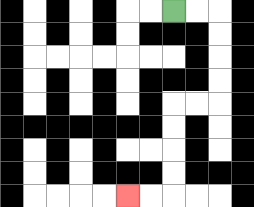{'start': '[7, 0]', 'end': '[5, 8]', 'path_directions': 'R,R,D,D,D,D,L,L,D,D,D,D,L,L', 'path_coordinates': '[[7, 0], [8, 0], [9, 0], [9, 1], [9, 2], [9, 3], [9, 4], [8, 4], [7, 4], [7, 5], [7, 6], [7, 7], [7, 8], [6, 8], [5, 8]]'}